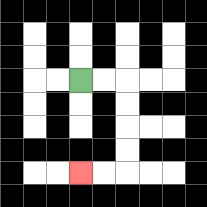{'start': '[3, 3]', 'end': '[3, 7]', 'path_directions': 'R,R,D,D,D,D,L,L', 'path_coordinates': '[[3, 3], [4, 3], [5, 3], [5, 4], [5, 5], [5, 6], [5, 7], [4, 7], [3, 7]]'}